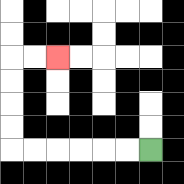{'start': '[6, 6]', 'end': '[2, 2]', 'path_directions': 'L,L,L,L,L,L,U,U,U,U,R,R', 'path_coordinates': '[[6, 6], [5, 6], [4, 6], [3, 6], [2, 6], [1, 6], [0, 6], [0, 5], [0, 4], [0, 3], [0, 2], [1, 2], [2, 2]]'}